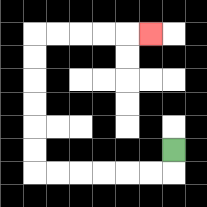{'start': '[7, 6]', 'end': '[6, 1]', 'path_directions': 'D,L,L,L,L,L,L,U,U,U,U,U,U,R,R,R,R,R', 'path_coordinates': '[[7, 6], [7, 7], [6, 7], [5, 7], [4, 7], [3, 7], [2, 7], [1, 7], [1, 6], [1, 5], [1, 4], [1, 3], [1, 2], [1, 1], [2, 1], [3, 1], [4, 1], [5, 1], [6, 1]]'}